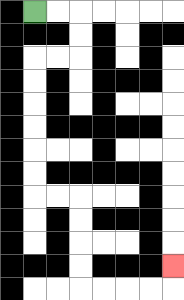{'start': '[1, 0]', 'end': '[7, 11]', 'path_directions': 'R,R,D,D,L,L,D,D,D,D,D,D,R,R,D,D,D,D,R,R,R,R,U', 'path_coordinates': '[[1, 0], [2, 0], [3, 0], [3, 1], [3, 2], [2, 2], [1, 2], [1, 3], [1, 4], [1, 5], [1, 6], [1, 7], [1, 8], [2, 8], [3, 8], [3, 9], [3, 10], [3, 11], [3, 12], [4, 12], [5, 12], [6, 12], [7, 12], [7, 11]]'}